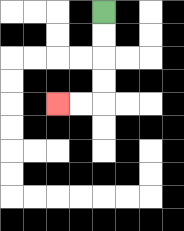{'start': '[4, 0]', 'end': '[2, 4]', 'path_directions': 'D,D,D,D,L,L', 'path_coordinates': '[[4, 0], [4, 1], [4, 2], [4, 3], [4, 4], [3, 4], [2, 4]]'}